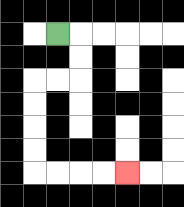{'start': '[2, 1]', 'end': '[5, 7]', 'path_directions': 'R,D,D,L,L,D,D,D,D,R,R,R,R', 'path_coordinates': '[[2, 1], [3, 1], [3, 2], [3, 3], [2, 3], [1, 3], [1, 4], [1, 5], [1, 6], [1, 7], [2, 7], [3, 7], [4, 7], [5, 7]]'}